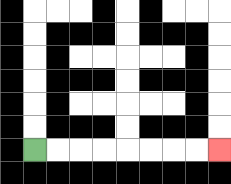{'start': '[1, 6]', 'end': '[9, 6]', 'path_directions': 'R,R,R,R,R,R,R,R', 'path_coordinates': '[[1, 6], [2, 6], [3, 6], [4, 6], [5, 6], [6, 6], [7, 6], [8, 6], [9, 6]]'}